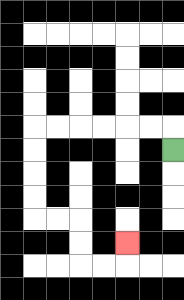{'start': '[7, 6]', 'end': '[5, 10]', 'path_directions': 'U,L,L,L,L,L,L,D,D,D,D,R,R,D,D,R,R,U', 'path_coordinates': '[[7, 6], [7, 5], [6, 5], [5, 5], [4, 5], [3, 5], [2, 5], [1, 5], [1, 6], [1, 7], [1, 8], [1, 9], [2, 9], [3, 9], [3, 10], [3, 11], [4, 11], [5, 11], [5, 10]]'}